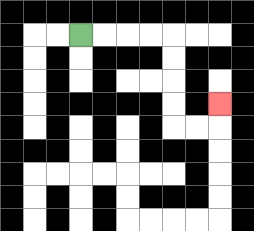{'start': '[3, 1]', 'end': '[9, 4]', 'path_directions': 'R,R,R,R,D,D,D,D,R,R,U', 'path_coordinates': '[[3, 1], [4, 1], [5, 1], [6, 1], [7, 1], [7, 2], [7, 3], [7, 4], [7, 5], [8, 5], [9, 5], [9, 4]]'}